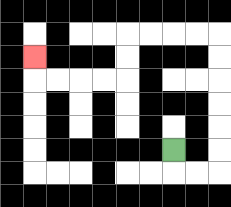{'start': '[7, 6]', 'end': '[1, 2]', 'path_directions': 'D,R,R,U,U,U,U,U,U,L,L,L,L,D,D,L,L,L,L,U', 'path_coordinates': '[[7, 6], [7, 7], [8, 7], [9, 7], [9, 6], [9, 5], [9, 4], [9, 3], [9, 2], [9, 1], [8, 1], [7, 1], [6, 1], [5, 1], [5, 2], [5, 3], [4, 3], [3, 3], [2, 3], [1, 3], [1, 2]]'}